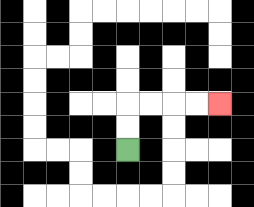{'start': '[5, 6]', 'end': '[9, 4]', 'path_directions': 'U,U,R,R,R,R', 'path_coordinates': '[[5, 6], [5, 5], [5, 4], [6, 4], [7, 4], [8, 4], [9, 4]]'}